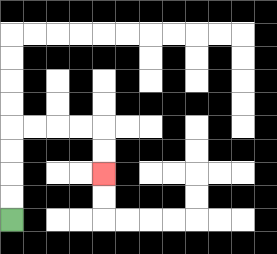{'start': '[0, 9]', 'end': '[4, 7]', 'path_directions': 'U,U,U,U,R,R,R,R,D,D', 'path_coordinates': '[[0, 9], [0, 8], [0, 7], [0, 6], [0, 5], [1, 5], [2, 5], [3, 5], [4, 5], [4, 6], [4, 7]]'}